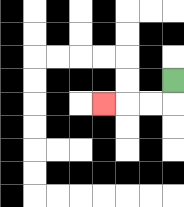{'start': '[7, 3]', 'end': '[4, 4]', 'path_directions': 'D,L,L,L', 'path_coordinates': '[[7, 3], [7, 4], [6, 4], [5, 4], [4, 4]]'}